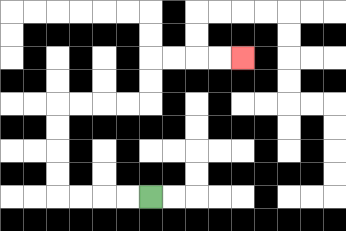{'start': '[6, 8]', 'end': '[10, 2]', 'path_directions': 'L,L,L,L,U,U,U,U,R,R,R,R,U,U,R,R,R,R', 'path_coordinates': '[[6, 8], [5, 8], [4, 8], [3, 8], [2, 8], [2, 7], [2, 6], [2, 5], [2, 4], [3, 4], [4, 4], [5, 4], [6, 4], [6, 3], [6, 2], [7, 2], [8, 2], [9, 2], [10, 2]]'}